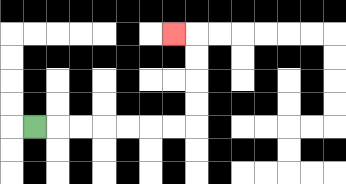{'start': '[1, 5]', 'end': '[7, 1]', 'path_directions': 'R,R,R,R,R,R,R,U,U,U,U,L', 'path_coordinates': '[[1, 5], [2, 5], [3, 5], [4, 5], [5, 5], [6, 5], [7, 5], [8, 5], [8, 4], [8, 3], [8, 2], [8, 1], [7, 1]]'}